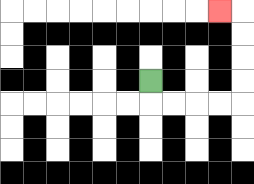{'start': '[6, 3]', 'end': '[9, 0]', 'path_directions': 'D,R,R,R,R,U,U,U,U,L', 'path_coordinates': '[[6, 3], [6, 4], [7, 4], [8, 4], [9, 4], [10, 4], [10, 3], [10, 2], [10, 1], [10, 0], [9, 0]]'}